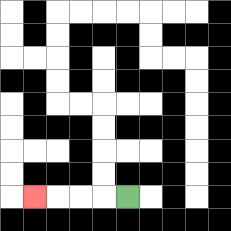{'start': '[5, 8]', 'end': '[1, 8]', 'path_directions': 'L,L,L,L', 'path_coordinates': '[[5, 8], [4, 8], [3, 8], [2, 8], [1, 8]]'}